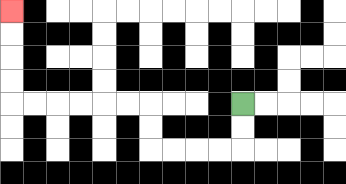{'start': '[10, 4]', 'end': '[0, 0]', 'path_directions': 'D,D,L,L,L,L,U,U,L,L,L,L,L,L,U,U,U,U', 'path_coordinates': '[[10, 4], [10, 5], [10, 6], [9, 6], [8, 6], [7, 6], [6, 6], [6, 5], [6, 4], [5, 4], [4, 4], [3, 4], [2, 4], [1, 4], [0, 4], [0, 3], [0, 2], [0, 1], [0, 0]]'}